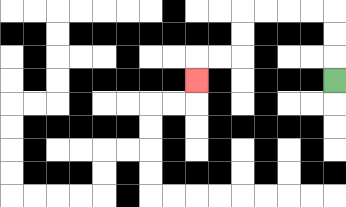{'start': '[14, 3]', 'end': '[8, 3]', 'path_directions': 'U,U,U,L,L,L,L,D,D,L,L,D', 'path_coordinates': '[[14, 3], [14, 2], [14, 1], [14, 0], [13, 0], [12, 0], [11, 0], [10, 0], [10, 1], [10, 2], [9, 2], [8, 2], [8, 3]]'}